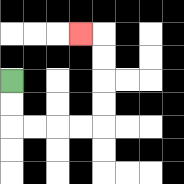{'start': '[0, 3]', 'end': '[3, 1]', 'path_directions': 'D,D,R,R,R,R,U,U,U,U,L', 'path_coordinates': '[[0, 3], [0, 4], [0, 5], [1, 5], [2, 5], [3, 5], [4, 5], [4, 4], [4, 3], [4, 2], [4, 1], [3, 1]]'}